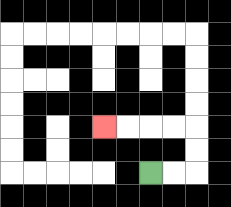{'start': '[6, 7]', 'end': '[4, 5]', 'path_directions': 'R,R,U,U,L,L,L,L', 'path_coordinates': '[[6, 7], [7, 7], [8, 7], [8, 6], [8, 5], [7, 5], [6, 5], [5, 5], [4, 5]]'}